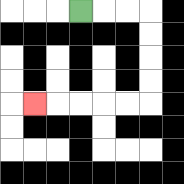{'start': '[3, 0]', 'end': '[1, 4]', 'path_directions': 'R,R,R,D,D,D,D,L,L,L,L,L', 'path_coordinates': '[[3, 0], [4, 0], [5, 0], [6, 0], [6, 1], [6, 2], [6, 3], [6, 4], [5, 4], [4, 4], [3, 4], [2, 4], [1, 4]]'}